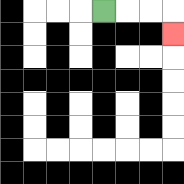{'start': '[4, 0]', 'end': '[7, 1]', 'path_directions': 'R,R,R,D', 'path_coordinates': '[[4, 0], [5, 0], [6, 0], [7, 0], [7, 1]]'}